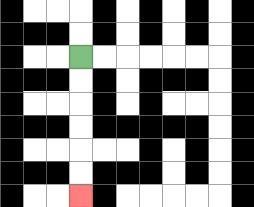{'start': '[3, 2]', 'end': '[3, 8]', 'path_directions': 'D,D,D,D,D,D', 'path_coordinates': '[[3, 2], [3, 3], [3, 4], [3, 5], [3, 6], [3, 7], [3, 8]]'}